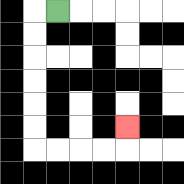{'start': '[2, 0]', 'end': '[5, 5]', 'path_directions': 'L,D,D,D,D,D,D,R,R,R,R,U', 'path_coordinates': '[[2, 0], [1, 0], [1, 1], [1, 2], [1, 3], [1, 4], [1, 5], [1, 6], [2, 6], [3, 6], [4, 6], [5, 6], [5, 5]]'}